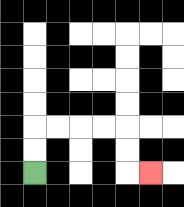{'start': '[1, 7]', 'end': '[6, 7]', 'path_directions': 'U,U,R,R,R,R,D,D,R', 'path_coordinates': '[[1, 7], [1, 6], [1, 5], [2, 5], [3, 5], [4, 5], [5, 5], [5, 6], [5, 7], [6, 7]]'}